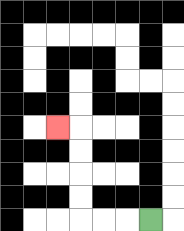{'start': '[6, 9]', 'end': '[2, 5]', 'path_directions': 'L,L,L,U,U,U,U,L', 'path_coordinates': '[[6, 9], [5, 9], [4, 9], [3, 9], [3, 8], [3, 7], [3, 6], [3, 5], [2, 5]]'}